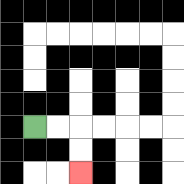{'start': '[1, 5]', 'end': '[3, 7]', 'path_directions': 'R,R,D,D', 'path_coordinates': '[[1, 5], [2, 5], [3, 5], [3, 6], [3, 7]]'}